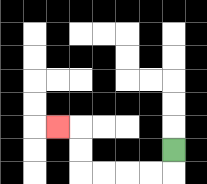{'start': '[7, 6]', 'end': '[2, 5]', 'path_directions': 'D,L,L,L,L,U,U,L', 'path_coordinates': '[[7, 6], [7, 7], [6, 7], [5, 7], [4, 7], [3, 7], [3, 6], [3, 5], [2, 5]]'}